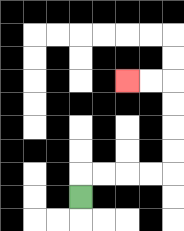{'start': '[3, 8]', 'end': '[5, 3]', 'path_directions': 'U,R,R,R,R,U,U,U,U,L,L', 'path_coordinates': '[[3, 8], [3, 7], [4, 7], [5, 7], [6, 7], [7, 7], [7, 6], [7, 5], [7, 4], [7, 3], [6, 3], [5, 3]]'}